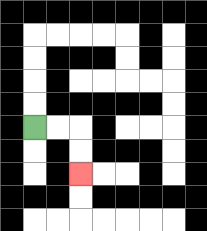{'start': '[1, 5]', 'end': '[3, 7]', 'path_directions': 'R,R,D,D', 'path_coordinates': '[[1, 5], [2, 5], [3, 5], [3, 6], [3, 7]]'}